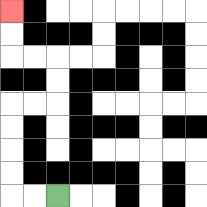{'start': '[2, 8]', 'end': '[0, 0]', 'path_directions': 'L,L,U,U,U,U,R,R,U,U,L,L,U,U', 'path_coordinates': '[[2, 8], [1, 8], [0, 8], [0, 7], [0, 6], [0, 5], [0, 4], [1, 4], [2, 4], [2, 3], [2, 2], [1, 2], [0, 2], [0, 1], [0, 0]]'}